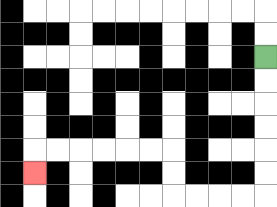{'start': '[11, 2]', 'end': '[1, 7]', 'path_directions': 'D,D,D,D,D,D,L,L,L,L,U,U,L,L,L,L,L,L,D', 'path_coordinates': '[[11, 2], [11, 3], [11, 4], [11, 5], [11, 6], [11, 7], [11, 8], [10, 8], [9, 8], [8, 8], [7, 8], [7, 7], [7, 6], [6, 6], [5, 6], [4, 6], [3, 6], [2, 6], [1, 6], [1, 7]]'}